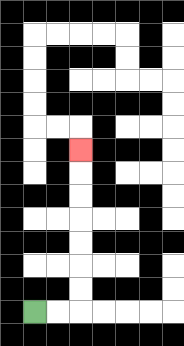{'start': '[1, 13]', 'end': '[3, 6]', 'path_directions': 'R,R,U,U,U,U,U,U,U', 'path_coordinates': '[[1, 13], [2, 13], [3, 13], [3, 12], [3, 11], [3, 10], [3, 9], [3, 8], [3, 7], [3, 6]]'}